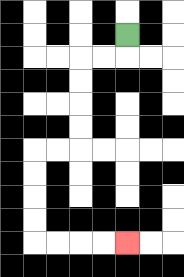{'start': '[5, 1]', 'end': '[5, 10]', 'path_directions': 'D,L,L,D,D,D,D,L,L,D,D,D,D,R,R,R,R', 'path_coordinates': '[[5, 1], [5, 2], [4, 2], [3, 2], [3, 3], [3, 4], [3, 5], [3, 6], [2, 6], [1, 6], [1, 7], [1, 8], [1, 9], [1, 10], [2, 10], [3, 10], [4, 10], [5, 10]]'}